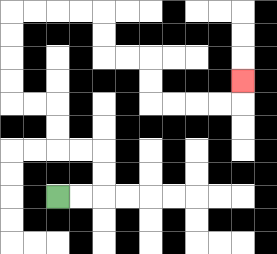{'start': '[2, 8]', 'end': '[10, 3]', 'path_directions': 'R,R,U,U,L,L,U,U,L,L,U,U,U,U,R,R,R,R,D,D,R,R,D,D,R,R,R,R,U', 'path_coordinates': '[[2, 8], [3, 8], [4, 8], [4, 7], [4, 6], [3, 6], [2, 6], [2, 5], [2, 4], [1, 4], [0, 4], [0, 3], [0, 2], [0, 1], [0, 0], [1, 0], [2, 0], [3, 0], [4, 0], [4, 1], [4, 2], [5, 2], [6, 2], [6, 3], [6, 4], [7, 4], [8, 4], [9, 4], [10, 4], [10, 3]]'}